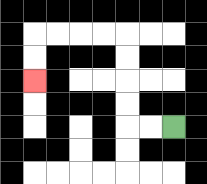{'start': '[7, 5]', 'end': '[1, 3]', 'path_directions': 'L,L,U,U,U,U,L,L,L,L,D,D', 'path_coordinates': '[[7, 5], [6, 5], [5, 5], [5, 4], [5, 3], [5, 2], [5, 1], [4, 1], [3, 1], [2, 1], [1, 1], [1, 2], [1, 3]]'}